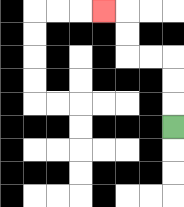{'start': '[7, 5]', 'end': '[4, 0]', 'path_directions': 'U,U,U,L,L,U,U,L', 'path_coordinates': '[[7, 5], [7, 4], [7, 3], [7, 2], [6, 2], [5, 2], [5, 1], [5, 0], [4, 0]]'}